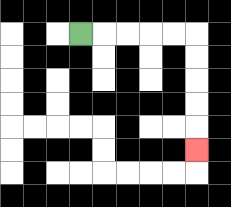{'start': '[3, 1]', 'end': '[8, 6]', 'path_directions': 'R,R,R,R,R,D,D,D,D,D', 'path_coordinates': '[[3, 1], [4, 1], [5, 1], [6, 1], [7, 1], [8, 1], [8, 2], [8, 3], [8, 4], [8, 5], [8, 6]]'}